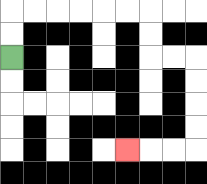{'start': '[0, 2]', 'end': '[5, 6]', 'path_directions': 'U,U,R,R,R,R,R,R,D,D,R,R,D,D,D,D,L,L,L', 'path_coordinates': '[[0, 2], [0, 1], [0, 0], [1, 0], [2, 0], [3, 0], [4, 0], [5, 0], [6, 0], [6, 1], [6, 2], [7, 2], [8, 2], [8, 3], [8, 4], [8, 5], [8, 6], [7, 6], [6, 6], [5, 6]]'}